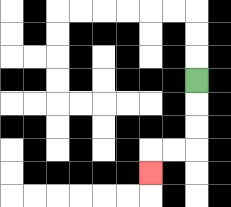{'start': '[8, 3]', 'end': '[6, 7]', 'path_directions': 'D,D,D,L,L,D', 'path_coordinates': '[[8, 3], [8, 4], [8, 5], [8, 6], [7, 6], [6, 6], [6, 7]]'}